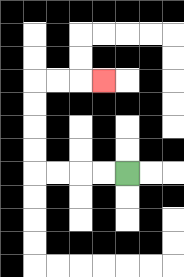{'start': '[5, 7]', 'end': '[4, 3]', 'path_directions': 'L,L,L,L,U,U,U,U,R,R,R', 'path_coordinates': '[[5, 7], [4, 7], [3, 7], [2, 7], [1, 7], [1, 6], [1, 5], [1, 4], [1, 3], [2, 3], [3, 3], [4, 3]]'}